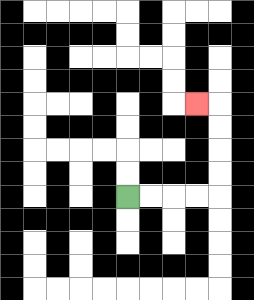{'start': '[5, 8]', 'end': '[8, 4]', 'path_directions': 'R,R,R,R,U,U,U,U,L', 'path_coordinates': '[[5, 8], [6, 8], [7, 8], [8, 8], [9, 8], [9, 7], [9, 6], [9, 5], [9, 4], [8, 4]]'}